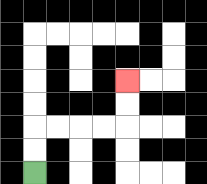{'start': '[1, 7]', 'end': '[5, 3]', 'path_directions': 'U,U,R,R,R,R,U,U', 'path_coordinates': '[[1, 7], [1, 6], [1, 5], [2, 5], [3, 5], [4, 5], [5, 5], [5, 4], [5, 3]]'}